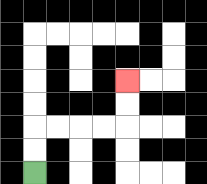{'start': '[1, 7]', 'end': '[5, 3]', 'path_directions': 'U,U,R,R,R,R,U,U', 'path_coordinates': '[[1, 7], [1, 6], [1, 5], [2, 5], [3, 5], [4, 5], [5, 5], [5, 4], [5, 3]]'}